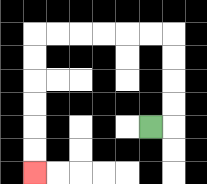{'start': '[6, 5]', 'end': '[1, 7]', 'path_directions': 'R,U,U,U,U,L,L,L,L,L,L,D,D,D,D,D,D', 'path_coordinates': '[[6, 5], [7, 5], [7, 4], [7, 3], [7, 2], [7, 1], [6, 1], [5, 1], [4, 1], [3, 1], [2, 1], [1, 1], [1, 2], [1, 3], [1, 4], [1, 5], [1, 6], [1, 7]]'}